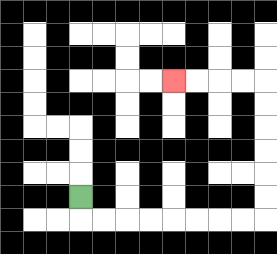{'start': '[3, 8]', 'end': '[7, 3]', 'path_directions': 'D,R,R,R,R,R,R,R,R,U,U,U,U,U,U,L,L,L,L', 'path_coordinates': '[[3, 8], [3, 9], [4, 9], [5, 9], [6, 9], [7, 9], [8, 9], [9, 9], [10, 9], [11, 9], [11, 8], [11, 7], [11, 6], [11, 5], [11, 4], [11, 3], [10, 3], [9, 3], [8, 3], [7, 3]]'}